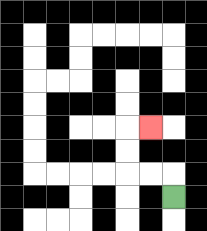{'start': '[7, 8]', 'end': '[6, 5]', 'path_directions': 'U,L,L,U,U,R', 'path_coordinates': '[[7, 8], [7, 7], [6, 7], [5, 7], [5, 6], [5, 5], [6, 5]]'}